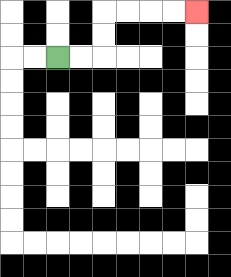{'start': '[2, 2]', 'end': '[8, 0]', 'path_directions': 'R,R,U,U,R,R,R,R', 'path_coordinates': '[[2, 2], [3, 2], [4, 2], [4, 1], [4, 0], [5, 0], [6, 0], [7, 0], [8, 0]]'}